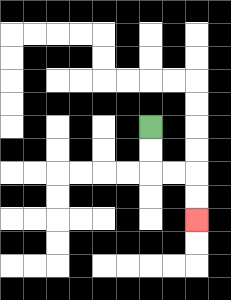{'start': '[6, 5]', 'end': '[8, 9]', 'path_directions': 'D,D,R,R,D,D', 'path_coordinates': '[[6, 5], [6, 6], [6, 7], [7, 7], [8, 7], [8, 8], [8, 9]]'}